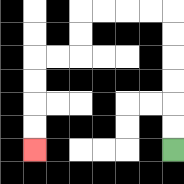{'start': '[7, 6]', 'end': '[1, 6]', 'path_directions': 'U,U,U,U,U,U,L,L,L,L,D,D,L,L,D,D,D,D', 'path_coordinates': '[[7, 6], [7, 5], [7, 4], [7, 3], [7, 2], [7, 1], [7, 0], [6, 0], [5, 0], [4, 0], [3, 0], [3, 1], [3, 2], [2, 2], [1, 2], [1, 3], [1, 4], [1, 5], [1, 6]]'}